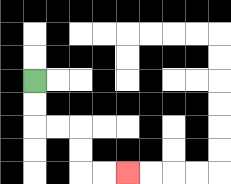{'start': '[1, 3]', 'end': '[5, 7]', 'path_directions': 'D,D,R,R,D,D,R,R', 'path_coordinates': '[[1, 3], [1, 4], [1, 5], [2, 5], [3, 5], [3, 6], [3, 7], [4, 7], [5, 7]]'}